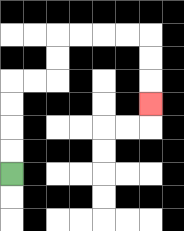{'start': '[0, 7]', 'end': '[6, 4]', 'path_directions': 'U,U,U,U,R,R,U,U,R,R,R,R,D,D,D', 'path_coordinates': '[[0, 7], [0, 6], [0, 5], [0, 4], [0, 3], [1, 3], [2, 3], [2, 2], [2, 1], [3, 1], [4, 1], [5, 1], [6, 1], [6, 2], [6, 3], [6, 4]]'}